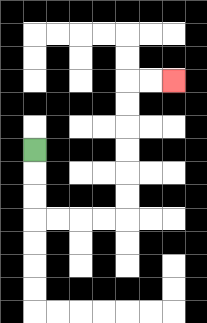{'start': '[1, 6]', 'end': '[7, 3]', 'path_directions': 'D,D,D,R,R,R,R,U,U,U,U,U,U,R,R', 'path_coordinates': '[[1, 6], [1, 7], [1, 8], [1, 9], [2, 9], [3, 9], [4, 9], [5, 9], [5, 8], [5, 7], [5, 6], [5, 5], [5, 4], [5, 3], [6, 3], [7, 3]]'}